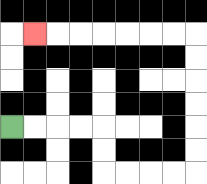{'start': '[0, 5]', 'end': '[1, 1]', 'path_directions': 'R,R,R,R,D,D,R,R,R,R,U,U,U,U,U,U,L,L,L,L,L,L,L', 'path_coordinates': '[[0, 5], [1, 5], [2, 5], [3, 5], [4, 5], [4, 6], [4, 7], [5, 7], [6, 7], [7, 7], [8, 7], [8, 6], [8, 5], [8, 4], [8, 3], [8, 2], [8, 1], [7, 1], [6, 1], [5, 1], [4, 1], [3, 1], [2, 1], [1, 1]]'}